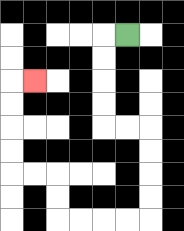{'start': '[5, 1]', 'end': '[1, 3]', 'path_directions': 'L,D,D,D,D,R,R,D,D,D,D,L,L,L,L,U,U,L,L,U,U,U,U,R', 'path_coordinates': '[[5, 1], [4, 1], [4, 2], [4, 3], [4, 4], [4, 5], [5, 5], [6, 5], [6, 6], [6, 7], [6, 8], [6, 9], [5, 9], [4, 9], [3, 9], [2, 9], [2, 8], [2, 7], [1, 7], [0, 7], [0, 6], [0, 5], [0, 4], [0, 3], [1, 3]]'}